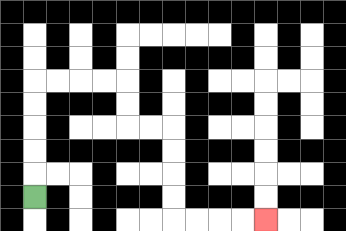{'start': '[1, 8]', 'end': '[11, 9]', 'path_directions': 'U,U,U,U,U,R,R,R,R,D,D,R,R,D,D,D,D,R,R,R,R', 'path_coordinates': '[[1, 8], [1, 7], [1, 6], [1, 5], [1, 4], [1, 3], [2, 3], [3, 3], [4, 3], [5, 3], [5, 4], [5, 5], [6, 5], [7, 5], [7, 6], [7, 7], [7, 8], [7, 9], [8, 9], [9, 9], [10, 9], [11, 9]]'}